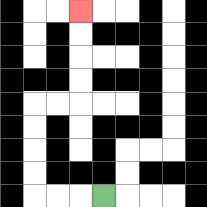{'start': '[4, 8]', 'end': '[3, 0]', 'path_directions': 'L,L,L,U,U,U,U,R,R,U,U,U,U', 'path_coordinates': '[[4, 8], [3, 8], [2, 8], [1, 8], [1, 7], [1, 6], [1, 5], [1, 4], [2, 4], [3, 4], [3, 3], [3, 2], [3, 1], [3, 0]]'}